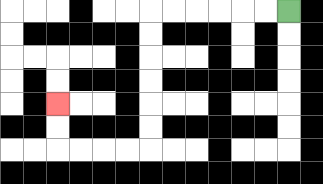{'start': '[12, 0]', 'end': '[2, 4]', 'path_directions': 'L,L,L,L,L,L,D,D,D,D,D,D,L,L,L,L,U,U', 'path_coordinates': '[[12, 0], [11, 0], [10, 0], [9, 0], [8, 0], [7, 0], [6, 0], [6, 1], [6, 2], [6, 3], [6, 4], [6, 5], [6, 6], [5, 6], [4, 6], [3, 6], [2, 6], [2, 5], [2, 4]]'}